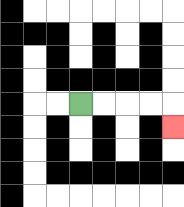{'start': '[3, 4]', 'end': '[7, 5]', 'path_directions': 'R,R,R,R,D', 'path_coordinates': '[[3, 4], [4, 4], [5, 4], [6, 4], [7, 4], [7, 5]]'}